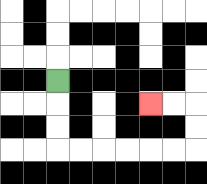{'start': '[2, 3]', 'end': '[6, 4]', 'path_directions': 'D,D,D,R,R,R,R,R,R,U,U,L,L', 'path_coordinates': '[[2, 3], [2, 4], [2, 5], [2, 6], [3, 6], [4, 6], [5, 6], [6, 6], [7, 6], [8, 6], [8, 5], [8, 4], [7, 4], [6, 4]]'}